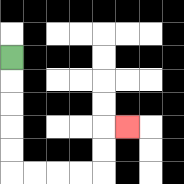{'start': '[0, 2]', 'end': '[5, 5]', 'path_directions': 'D,D,D,D,D,R,R,R,R,U,U,R', 'path_coordinates': '[[0, 2], [0, 3], [0, 4], [0, 5], [0, 6], [0, 7], [1, 7], [2, 7], [3, 7], [4, 7], [4, 6], [4, 5], [5, 5]]'}